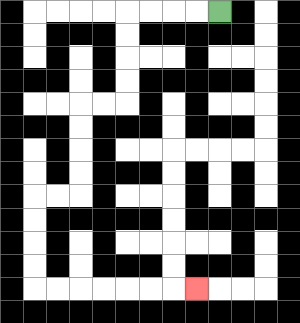{'start': '[9, 0]', 'end': '[8, 12]', 'path_directions': 'L,L,L,L,D,D,D,D,L,L,D,D,D,D,L,L,D,D,D,D,R,R,R,R,R,R,R', 'path_coordinates': '[[9, 0], [8, 0], [7, 0], [6, 0], [5, 0], [5, 1], [5, 2], [5, 3], [5, 4], [4, 4], [3, 4], [3, 5], [3, 6], [3, 7], [3, 8], [2, 8], [1, 8], [1, 9], [1, 10], [1, 11], [1, 12], [2, 12], [3, 12], [4, 12], [5, 12], [6, 12], [7, 12], [8, 12]]'}